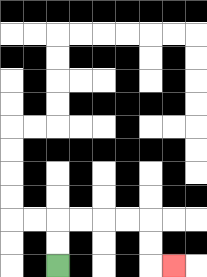{'start': '[2, 11]', 'end': '[7, 11]', 'path_directions': 'U,U,R,R,R,R,D,D,R', 'path_coordinates': '[[2, 11], [2, 10], [2, 9], [3, 9], [4, 9], [5, 9], [6, 9], [6, 10], [6, 11], [7, 11]]'}